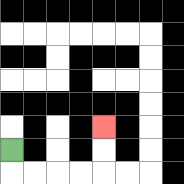{'start': '[0, 6]', 'end': '[4, 5]', 'path_directions': 'D,R,R,R,R,U,U', 'path_coordinates': '[[0, 6], [0, 7], [1, 7], [2, 7], [3, 7], [4, 7], [4, 6], [4, 5]]'}